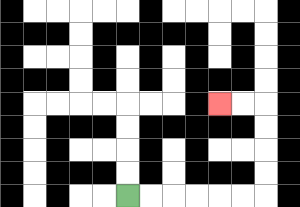{'start': '[5, 8]', 'end': '[9, 4]', 'path_directions': 'R,R,R,R,R,R,U,U,U,U,L,L', 'path_coordinates': '[[5, 8], [6, 8], [7, 8], [8, 8], [9, 8], [10, 8], [11, 8], [11, 7], [11, 6], [11, 5], [11, 4], [10, 4], [9, 4]]'}